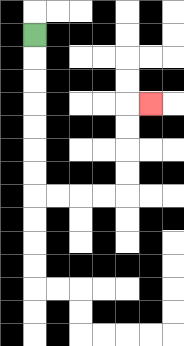{'start': '[1, 1]', 'end': '[6, 4]', 'path_directions': 'D,D,D,D,D,D,D,R,R,R,R,U,U,U,U,R', 'path_coordinates': '[[1, 1], [1, 2], [1, 3], [1, 4], [1, 5], [1, 6], [1, 7], [1, 8], [2, 8], [3, 8], [4, 8], [5, 8], [5, 7], [5, 6], [5, 5], [5, 4], [6, 4]]'}